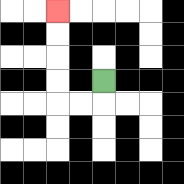{'start': '[4, 3]', 'end': '[2, 0]', 'path_directions': 'D,L,L,U,U,U,U', 'path_coordinates': '[[4, 3], [4, 4], [3, 4], [2, 4], [2, 3], [2, 2], [2, 1], [2, 0]]'}